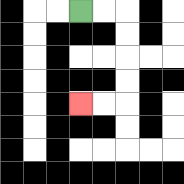{'start': '[3, 0]', 'end': '[3, 4]', 'path_directions': 'R,R,D,D,D,D,L,L', 'path_coordinates': '[[3, 0], [4, 0], [5, 0], [5, 1], [5, 2], [5, 3], [5, 4], [4, 4], [3, 4]]'}